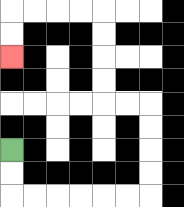{'start': '[0, 6]', 'end': '[0, 2]', 'path_directions': 'D,D,R,R,R,R,R,R,U,U,U,U,L,L,U,U,U,U,L,L,L,L,D,D', 'path_coordinates': '[[0, 6], [0, 7], [0, 8], [1, 8], [2, 8], [3, 8], [4, 8], [5, 8], [6, 8], [6, 7], [6, 6], [6, 5], [6, 4], [5, 4], [4, 4], [4, 3], [4, 2], [4, 1], [4, 0], [3, 0], [2, 0], [1, 0], [0, 0], [0, 1], [0, 2]]'}